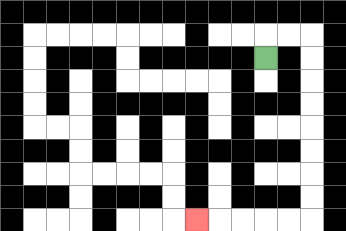{'start': '[11, 2]', 'end': '[8, 9]', 'path_directions': 'U,R,R,D,D,D,D,D,D,D,D,L,L,L,L,L', 'path_coordinates': '[[11, 2], [11, 1], [12, 1], [13, 1], [13, 2], [13, 3], [13, 4], [13, 5], [13, 6], [13, 7], [13, 8], [13, 9], [12, 9], [11, 9], [10, 9], [9, 9], [8, 9]]'}